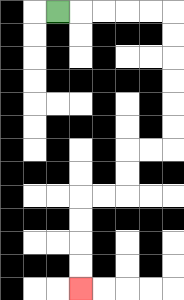{'start': '[2, 0]', 'end': '[3, 12]', 'path_directions': 'R,R,R,R,R,D,D,D,D,D,D,L,L,D,D,L,L,D,D,D,D', 'path_coordinates': '[[2, 0], [3, 0], [4, 0], [5, 0], [6, 0], [7, 0], [7, 1], [7, 2], [7, 3], [7, 4], [7, 5], [7, 6], [6, 6], [5, 6], [5, 7], [5, 8], [4, 8], [3, 8], [3, 9], [3, 10], [3, 11], [3, 12]]'}